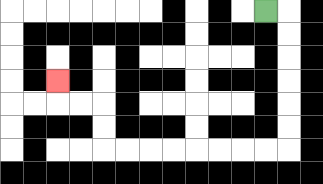{'start': '[11, 0]', 'end': '[2, 3]', 'path_directions': 'R,D,D,D,D,D,D,L,L,L,L,L,L,L,L,U,U,L,L,U', 'path_coordinates': '[[11, 0], [12, 0], [12, 1], [12, 2], [12, 3], [12, 4], [12, 5], [12, 6], [11, 6], [10, 6], [9, 6], [8, 6], [7, 6], [6, 6], [5, 6], [4, 6], [4, 5], [4, 4], [3, 4], [2, 4], [2, 3]]'}